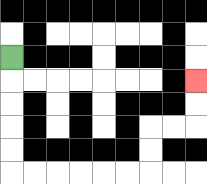{'start': '[0, 2]', 'end': '[8, 3]', 'path_directions': 'D,D,D,D,D,R,R,R,R,R,R,U,U,R,R,U,U', 'path_coordinates': '[[0, 2], [0, 3], [0, 4], [0, 5], [0, 6], [0, 7], [1, 7], [2, 7], [3, 7], [4, 7], [5, 7], [6, 7], [6, 6], [6, 5], [7, 5], [8, 5], [8, 4], [8, 3]]'}